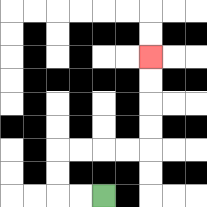{'start': '[4, 8]', 'end': '[6, 2]', 'path_directions': 'L,L,U,U,R,R,R,R,U,U,U,U', 'path_coordinates': '[[4, 8], [3, 8], [2, 8], [2, 7], [2, 6], [3, 6], [4, 6], [5, 6], [6, 6], [6, 5], [6, 4], [6, 3], [6, 2]]'}